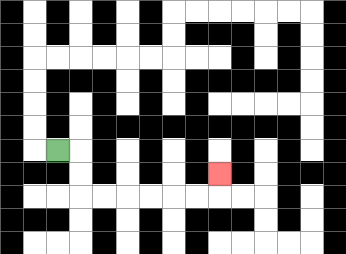{'start': '[2, 6]', 'end': '[9, 7]', 'path_directions': 'R,D,D,R,R,R,R,R,R,U', 'path_coordinates': '[[2, 6], [3, 6], [3, 7], [3, 8], [4, 8], [5, 8], [6, 8], [7, 8], [8, 8], [9, 8], [9, 7]]'}